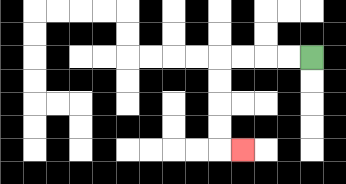{'start': '[13, 2]', 'end': '[10, 6]', 'path_directions': 'L,L,L,L,D,D,D,D,R', 'path_coordinates': '[[13, 2], [12, 2], [11, 2], [10, 2], [9, 2], [9, 3], [9, 4], [9, 5], [9, 6], [10, 6]]'}